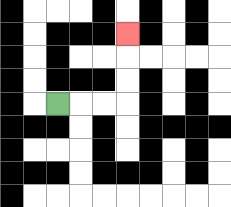{'start': '[2, 4]', 'end': '[5, 1]', 'path_directions': 'R,R,R,U,U,U', 'path_coordinates': '[[2, 4], [3, 4], [4, 4], [5, 4], [5, 3], [5, 2], [5, 1]]'}